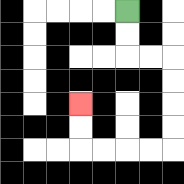{'start': '[5, 0]', 'end': '[3, 4]', 'path_directions': 'D,D,R,R,D,D,D,D,L,L,L,L,U,U', 'path_coordinates': '[[5, 0], [5, 1], [5, 2], [6, 2], [7, 2], [7, 3], [7, 4], [7, 5], [7, 6], [6, 6], [5, 6], [4, 6], [3, 6], [3, 5], [3, 4]]'}